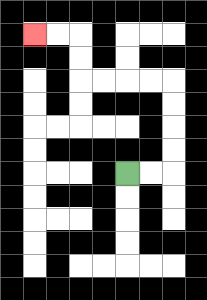{'start': '[5, 7]', 'end': '[1, 1]', 'path_directions': 'R,R,U,U,U,U,L,L,L,L,U,U,L,L', 'path_coordinates': '[[5, 7], [6, 7], [7, 7], [7, 6], [7, 5], [7, 4], [7, 3], [6, 3], [5, 3], [4, 3], [3, 3], [3, 2], [3, 1], [2, 1], [1, 1]]'}